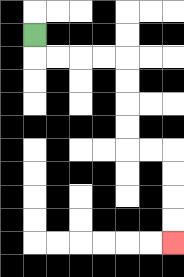{'start': '[1, 1]', 'end': '[7, 10]', 'path_directions': 'D,R,R,R,R,D,D,D,D,R,R,D,D,D,D', 'path_coordinates': '[[1, 1], [1, 2], [2, 2], [3, 2], [4, 2], [5, 2], [5, 3], [5, 4], [5, 5], [5, 6], [6, 6], [7, 6], [7, 7], [7, 8], [7, 9], [7, 10]]'}